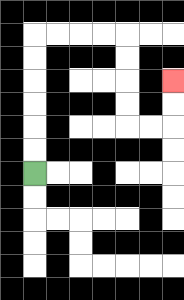{'start': '[1, 7]', 'end': '[7, 3]', 'path_directions': 'U,U,U,U,U,U,R,R,R,R,D,D,D,D,R,R,U,U', 'path_coordinates': '[[1, 7], [1, 6], [1, 5], [1, 4], [1, 3], [1, 2], [1, 1], [2, 1], [3, 1], [4, 1], [5, 1], [5, 2], [5, 3], [5, 4], [5, 5], [6, 5], [7, 5], [7, 4], [7, 3]]'}